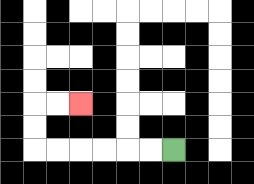{'start': '[7, 6]', 'end': '[3, 4]', 'path_directions': 'L,L,L,L,L,L,U,U,R,R', 'path_coordinates': '[[7, 6], [6, 6], [5, 6], [4, 6], [3, 6], [2, 6], [1, 6], [1, 5], [1, 4], [2, 4], [3, 4]]'}